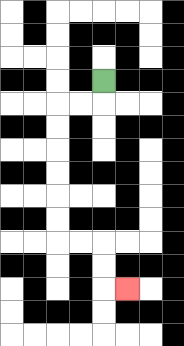{'start': '[4, 3]', 'end': '[5, 12]', 'path_directions': 'D,L,L,D,D,D,D,D,D,R,R,D,D,R', 'path_coordinates': '[[4, 3], [4, 4], [3, 4], [2, 4], [2, 5], [2, 6], [2, 7], [2, 8], [2, 9], [2, 10], [3, 10], [4, 10], [4, 11], [4, 12], [5, 12]]'}